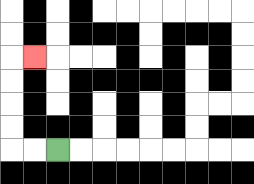{'start': '[2, 6]', 'end': '[1, 2]', 'path_directions': 'L,L,U,U,U,U,R', 'path_coordinates': '[[2, 6], [1, 6], [0, 6], [0, 5], [0, 4], [0, 3], [0, 2], [1, 2]]'}